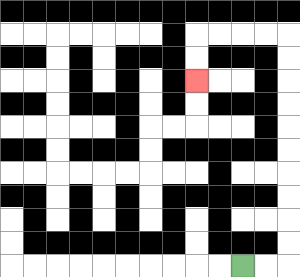{'start': '[10, 11]', 'end': '[8, 3]', 'path_directions': 'R,R,U,U,U,U,U,U,U,U,U,U,L,L,L,L,D,D', 'path_coordinates': '[[10, 11], [11, 11], [12, 11], [12, 10], [12, 9], [12, 8], [12, 7], [12, 6], [12, 5], [12, 4], [12, 3], [12, 2], [12, 1], [11, 1], [10, 1], [9, 1], [8, 1], [8, 2], [8, 3]]'}